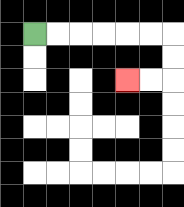{'start': '[1, 1]', 'end': '[5, 3]', 'path_directions': 'R,R,R,R,R,R,D,D,L,L', 'path_coordinates': '[[1, 1], [2, 1], [3, 1], [4, 1], [5, 1], [6, 1], [7, 1], [7, 2], [7, 3], [6, 3], [5, 3]]'}